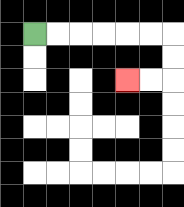{'start': '[1, 1]', 'end': '[5, 3]', 'path_directions': 'R,R,R,R,R,R,D,D,L,L', 'path_coordinates': '[[1, 1], [2, 1], [3, 1], [4, 1], [5, 1], [6, 1], [7, 1], [7, 2], [7, 3], [6, 3], [5, 3]]'}